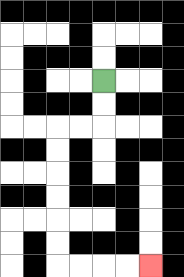{'start': '[4, 3]', 'end': '[6, 11]', 'path_directions': 'D,D,L,L,D,D,D,D,D,D,R,R,R,R', 'path_coordinates': '[[4, 3], [4, 4], [4, 5], [3, 5], [2, 5], [2, 6], [2, 7], [2, 8], [2, 9], [2, 10], [2, 11], [3, 11], [4, 11], [5, 11], [6, 11]]'}